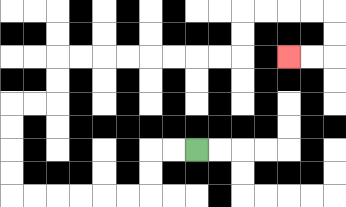{'start': '[8, 6]', 'end': '[12, 2]', 'path_directions': 'L,L,D,D,L,L,L,L,L,L,U,U,U,U,R,R,U,U,R,R,R,R,R,R,R,R,U,U,R,R,R,R,D,D,L,L', 'path_coordinates': '[[8, 6], [7, 6], [6, 6], [6, 7], [6, 8], [5, 8], [4, 8], [3, 8], [2, 8], [1, 8], [0, 8], [0, 7], [0, 6], [0, 5], [0, 4], [1, 4], [2, 4], [2, 3], [2, 2], [3, 2], [4, 2], [5, 2], [6, 2], [7, 2], [8, 2], [9, 2], [10, 2], [10, 1], [10, 0], [11, 0], [12, 0], [13, 0], [14, 0], [14, 1], [14, 2], [13, 2], [12, 2]]'}